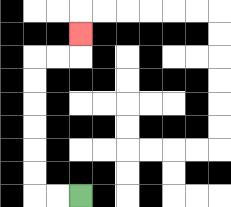{'start': '[3, 8]', 'end': '[3, 1]', 'path_directions': 'L,L,U,U,U,U,U,U,R,R,U', 'path_coordinates': '[[3, 8], [2, 8], [1, 8], [1, 7], [1, 6], [1, 5], [1, 4], [1, 3], [1, 2], [2, 2], [3, 2], [3, 1]]'}